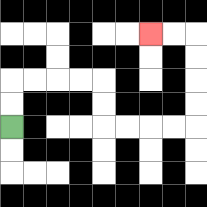{'start': '[0, 5]', 'end': '[6, 1]', 'path_directions': 'U,U,R,R,R,R,D,D,R,R,R,R,U,U,U,U,L,L', 'path_coordinates': '[[0, 5], [0, 4], [0, 3], [1, 3], [2, 3], [3, 3], [4, 3], [4, 4], [4, 5], [5, 5], [6, 5], [7, 5], [8, 5], [8, 4], [8, 3], [8, 2], [8, 1], [7, 1], [6, 1]]'}